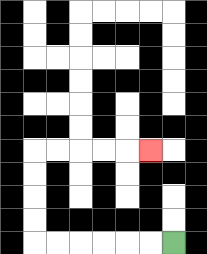{'start': '[7, 10]', 'end': '[6, 6]', 'path_directions': 'L,L,L,L,L,L,U,U,U,U,R,R,R,R,R', 'path_coordinates': '[[7, 10], [6, 10], [5, 10], [4, 10], [3, 10], [2, 10], [1, 10], [1, 9], [1, 8], [1, 7], [1, 6], [2, 6], [3, 6], [4, 6], [5, 6], [6, 6]]'}